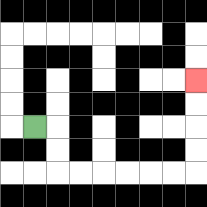{'start': '[1, 5]', 'end': '[8, 3]', 'path_directions': 'R,D,D,R,R,R,R,R,R,U,U,U,U', 'path_coordinates': '[[1, 5], [2, 5], [2, 6], [2, 7], [3, 7], [4, 7], [5, 7], [6, 7], [7, 7], [8, 7], [8, 6], [8, 5], [8, 4], [8, 3]]'}